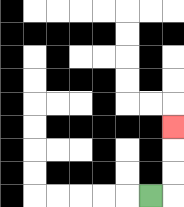{'start': '[6, 8]', 'end': '[7, 5]', 'path_directions': 'R,U,U,U', 'path_coordinates': '[[6, 8], [7, 8], [7, 7], [7, 6], [7, 5]]'}